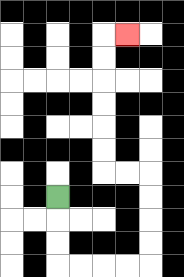{'start': '[2, 8]', 'end': '[5, 1]', 'path_directions': 'D,D,D,R,R,R,R,U,U,U,U,L,L,U,U,U,U,U,U,R', 'path_coordinates': '[[2, 8], [2, 9], [2, 10], [2, 11], [3, 11], [4, 11], [5, 11], [6, 11], [6, 10], [6, 9], [6, 8], [6, 7], [5, 7], [4, 7], [4, 6], [4, 5], [4, 4], [4, 3], [4, 2], [4, 1], [5, 1]]'}